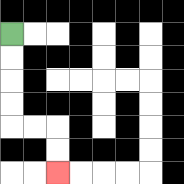{'start': '[0, 1]', 'end': '[2, 7]', 'path_directions': 'D,D,D,D,R,R,D,D', 'path_coordinates': '[[0, 1], [0, 2], [0, 3], [0, 4], [0, 5], [1, 5], [2, 5], [2, 6], [2, 7]]'}